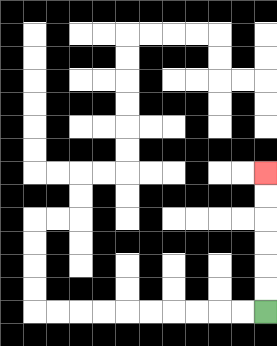{'start': '[11, 13]', 'end': '[11, 7]', 'path_directions': 'U,U,U,U,U,U', 'path_coordinates': '[[11, 13], [11, 12], [11, 11], [11, 10], [11, 9], [11, 8], [11, 7]]'}